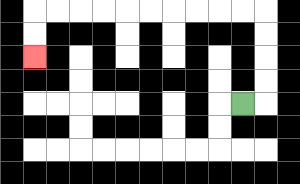{'start': '[10, 4]', 'end': '[1, 2]', 'path_directions': 'R,U,U,U,U,L,L,L,L,L,L,L,L,L,L,D,D', 'path_coordinates': '[[10, 4], [11, 4], [11, 3], [11, 2], [11, 1], [11, 0], [10, 0], [9, 0], [8, 0], [7, 0], [6, 0], [5, 0], [4, 0], [3, 0], [2, 0], [1, 0], [1, 1], [1, 2]]'}